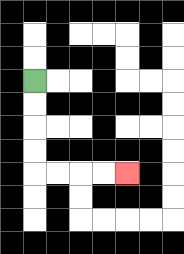{'start': '[1, 3]', 'end': '[5, 7]', 'path_directions': 'D,D,D,D,R,R,R,R', 'path_coordinates': '[[1, 3], [1, 4], [1, 5], [1, 6], [1, 7], [2, 7], [3, 7], [4, 7], [5, 7]]'}